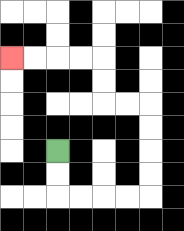{'start': '[2, 6]', 'end': '[0, 2]', 'path_directions': 'D,D,R,R,R,R,U,U,U,U,L,L,U,U,L,L,L,L', 'path_coordinates': '[[2, 6], [2, 7], [2, 8], [3, 8], [4, 8], [5, 8], [6, 8], [6, 7], [6, 6], [6, 5], [6, 4], [5, 4], [4, 4], [4, 3], [4, 2], [3, 2], [2, 2], [1, 2], [0, 2]]'}